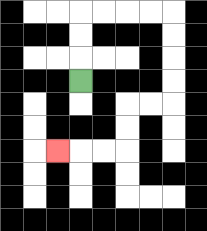{'start': '[3, 3]', 'end': '[2, 6]', 'path_directions': 'U,U,U,R,R,R,R,D,D,D,D,L,L,D,D,L,L,L', 'path_coordinates': '[[3, 3], [3, 2], [3, 1], [3, 0], [4, 0], [5, 0], [6, 0], [7, 0], [7, 1], [7, 2], [7, 3], [7, 4], [6, 4], [5, 4], [5, 5], [5, 6], [4, 6], [3, 6], [2, 6]]'}